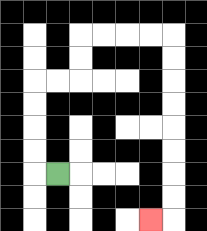{'start': '[2, 7]', 'end': '[6, 9]', 'path_directions': 'L,U,U,U,U,R,R,U,U,R,R,R,R,D,D,D,D,D,D,D,D,L', 'path_coordinates': '[[2, 7], [1, 7], [1, 6], [1, 5], [1, 4], [1, 3], [2, 3], [3, 3], [3, 2], [3, 1], [4, 1], [5, 1], [6, 1], [7, 1], [7, 2], [7, 3], [7, 4], [7, 5], [7, 6], [7, 7], [7, 8], [7, 9], [6, 9]]'}